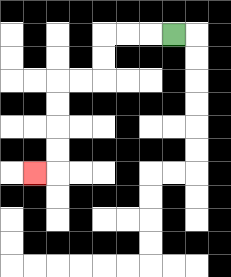{'start': '[7, 1]', 'end': '[1, 7]', 'path_directions': 'L,L,L,D,D,L,L,D,D,D,D,L', 'path_coordinates': '[[7, 1], [6, 1], [5, 1], [4, 1], [4, 2], [4, 3], [3, 3], [2, 3], [2, 4], [2, 5], [2, 6], [2, 7], [1, 7]]'}